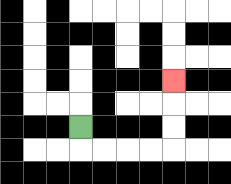{'start': '[3, 5]', 'end': '[7, 3]', 'path_directions': 'D,R,R,R,R,U,U,U', 'path_coordinates': '[[3, 5], [3, 6], [4, 6], [5, 6], [6, 6], [7, 6], [7, 5], [7, 4], [7, 3]]'}